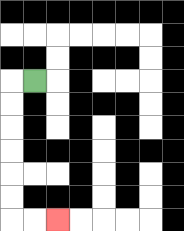{'start': '[1, 3]', 'end': '[2, 9]', 'path_directions': 'L,D,D,D,D,D,D,R,R', 'path_coordinates': '[[1, 3], [0, 3], [0, 4], [0, 5], [0, 6], [0, 7], [0, 8], [0, 9], [1, 9], [2, 9]]'}